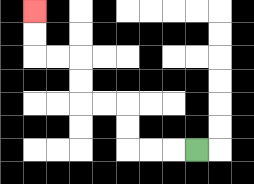{'start': '[8, 6]', 'end': '[1, 0]', 'path_directions': 'L,L,L,U,U,L,L,U,U,L,L,U,U', 'path_coordinates': '[[8, 6], [7, 6], [6, 6], [5, 6], [5, 5], [5, 4], [4, 4], [3, 4], [3, 3], [3, 2], [2, 2], [1, 2], [1, 1], [1, 0]]'}